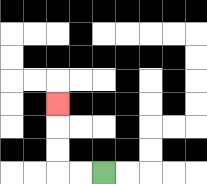{'start': '[4, 7]', 'end': '[2, 4]', 'path_directions': 'L,L,U,U,U', 'path_coordinates': '[[4, 7], [3, 7], [2, 7], [2, 6], [2, 5], [2, 4]]'}